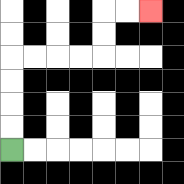{'start': '[0, 6]', 'end': '[6, 0]', 'path_directions': 'U,U,U,U,R,R,R,R,U,U,R,R', 'path_coordinates': '[[0, 6], [0, 5], [0, 4], [0, 3], [0, 2], [1, 2], [2, 2], [3, 2], [4, 2], [4, 1], [4, 0], [5, 0], [6, 0]]'}